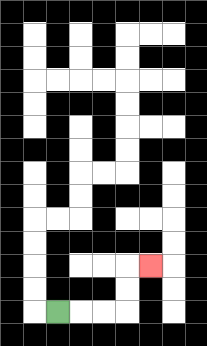{'start': '[2, 13]', 'end': '[6, 11]', 'path_directions': 'R,R,R,U,U,R', 'path_coordinates': '[[2, 13], [3, 13], [4, 13], [5, 13], [5, 12], [5, 11], [6, 11]]'}